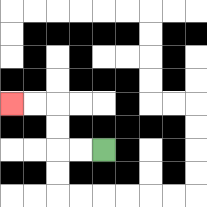{'start': '[4, 6]', 'end': '[0, 4]', 'path_directions': 'L,L,U,U,L,L', 'path_coordinates': '[[4, 6], [3, 6], [2, 6], [2, 5], [2, 4], [1, 4], [0, 4]]'}